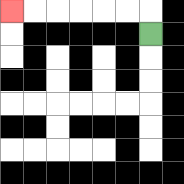{'start': '[6, 1]', 'end': '[0, 0]', 'path_directions': 'U,L,L,L,L,L,L', 'path_coordinates': '[[6, 1], [6, 0], [5, 0], [4, 0], [3, 0], [2, 0], [1, 0], [0, 0]]'}